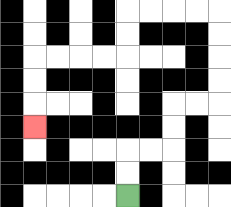{'start': '[5, 8]', 'end': '[1, 5]', 'path_directions': 'U,U,R,R,U,U,R,R,U,U,U,U,L,L,L,L,D,D,L,L,L,L,D,D,D', 'path_coordinates': '[[5, 8], [5, 7], [5, 6], [6, 6], [7, 6], [7, 5], [7, 4], [8, 4], [9, 4], [9, 3], [9, 2], [9, 1], [9, 0], [8, 0], [7, 0], [6, 0], [5, 0], [5, 1], [5, 2], [4, 2], [3, 2], [2, 2], [1, 2], [1, 3], [1, 4], [1, 5]]'}